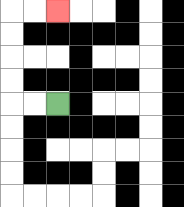{'start': '[2, 4]', 'end': '[2, 0]', 'path_directions': 'L,L,U,U,U,U,R,R', 'path_coordinates': '[[2, 4], [1, 4], [0, 4], [0, 3], [0, 2], [0, 1], [0, 0], [1, 0], [2, 0]]'}